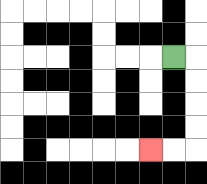{'start': '[7, 2]', 'end': '[6, 6]', 'path_directions': 'R,D,D,D,D,L,L', 'path_coordinates': '[[7, 2], [8, 2], [8, 3], [8, 4], [8, 5], [8, 6], [7, 6], [6, 6]]'}